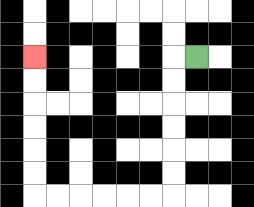{'start': '[8, 2]', 'end': '[1, 2]', 'path_directions': 'L,D,D,D,D,D,D,L,L,L,L,L,L,U,U,U,U,U,U', 'path_coordinates': '[[8, 2], [7, 2], [7, 3], [7, 4], [7, 5], [7, 6], [7, 7], [7, 8], [6, 8], [5, 8], [4, 8], [3, 8], [2, 8], [1, 8], [1, 7], [1, 6], [1, 5], [1, 4], [1, 3], [1, 2]]'}